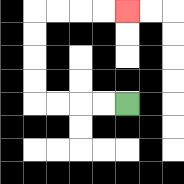{'start': '[5, 4]', 'end': '[5, 0]', 'path_directions': 'L,L,L,L,U,U,U,U,R,R,R,R', 'path_coordinates': '[[5, 4], [4, 4], [3, 4], [2, 4], [1, 4], [1, 3], [1, 2], [1, 1], [1, 0], [2, 0], [3, 0], [4, 0], [5, 0]]'}